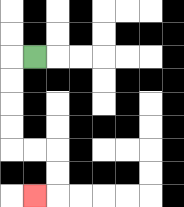{'start': '[1, 2]', 'end': '[1, 8]', 'path_directions': 'L,D,D,D,D,R,R,D,D,L', 'path_coordinates': '[[1, 2], [0, 2], [0, 3], [0, 4], [0, 5], [0, 6], [1, 6], [2, 6], [2, 7], [2, 8], [1, 8]]'}